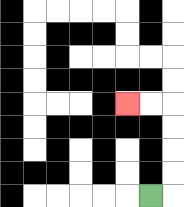{'start': '[6, 8]', 'end': '[5, 4]', 'path_directions': 'R,U,U,U,U,L,L', 'path_coordinates': '[[6, 8], [7, 8], [7, 7], [7, 6], [7, 5], [7, 4], [6, 4], [5, 4]]'}